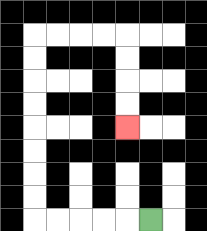{'start': '[6, 9]', 'end': '[5, 5]', 'path_directions': 'L,L,L,L,L,U,U,U,U,U,U,U,U,R,R,R,R,D,D,D,D', 'path_coordinates': '[[6, 9], [5, 9], [4, 9], [3, 9], [2, 9], [1, 9], [1, 8], [1, 7], [1, 6], [1, 5], [1, 4], [1, 3], [1, 2], [1, 1], [2, 1], [3, 1], [4, 1], [5, 1], [5, 2], [5, 3], [5, 4], [5, 5]]'}